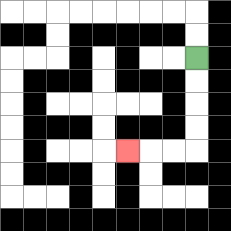{'start': '[8, 2]', 'end': '[5, 6]', 'path_directions': 'D,D,D,D,L,L,L', 'path_coordinates': '[[8, 2], [8, 3], [8, 4], [8, 5], [8, 6], [7, 6], [6, 6], [5, 6]]'}